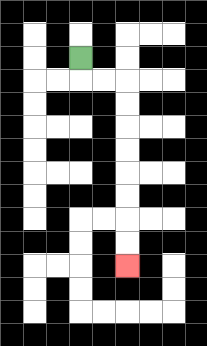{'start': '[3, 2]', 'end': '[5, 11]', 'path_directions': 'D,R,R,D,D,D,D,D,D,D,D', 'path_coordinates': '[[3, 2], [3, 3], [4, 3], [5, 3], [5, 4], [5, 5], [5, 6], [5, 7], [5, 8], [5, 9], [5, 10], [5, 11]]'}